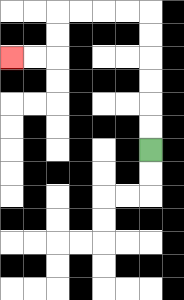{'start': '[6, 6]', 'end': '[0, 2]', 'path_directions': 'U,U,U,U,U,U,L,L,L,L,D,D,L,L', 'path_coordinates': '[[6, 6], [6, 5], [6, 4], [6, 3], [6, 2], [6, 1], [6, 0], [5, 0], [4, 0], [3, 0], [2, 0], [2, 1], [2, 2], [1, 2], [0, 2]]'}